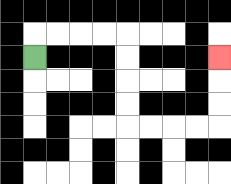{'start': '[1, 2]', 'end': '[9, 2]', 'path_directions': 'U,R,R,R,R,D,D,D,D,R,R,R,R,U,U,U', 'path_coordinates': '[[1, 2], [1, 1], [2, 1], [3, 1], [4, 1], [5, 1], [5, 2], [5, 3], [5, 4], [5, 5], [6, 5], [7, 5], [8, 5], [9, 5], [9, 4], [9, 3], [9, 2]]'}